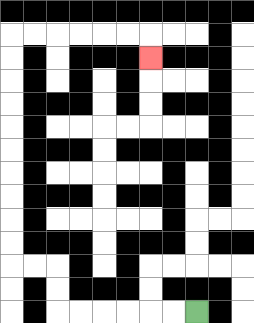{'start': '[8, 13]', 'end': '[6, 2]', 'path_directions': 'L,L,L,L,L,L,U,U,L,L,U,U,U,U,U,U,U,U,U,U,R,R,R,R,R,R,D', 'path_coordinates': '[[8, 13], [7, 13], [6, 13], [5, 13], [4, 13], [3, 13], [2, 13], [2, 12], [2, 11], [1, 11], [0, 11], [0, 10], [0, 9], [0, 8], [0, 7], [0, 6], [0, 5], [0, 4], [0, 3], [0, 2], [0, 1], [1, 1], [2, 1], [3, 1], [4, 1], [5, 1], [6, 1], [6, 2]]'}